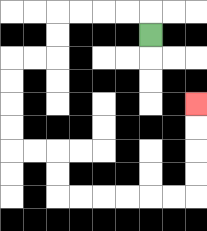{'start': '[6, 1]', 'end': '[8, 4]', 'path_directions': 'U,L,L,L,L,D,D,L,L,D,D,D,D,R,R,D,D,R,R,R,R,R,R,U,U,U,U', 'path_coordinates': '[[6, 1], [6, 0], [5, 0], [4, 0], [3, 0], [2, 0], [2, 1], [2, 2], [1, 2], [0, 2], [0, 3], [0, 4], [0, 5], [0, 6], [1, 6], [2, 6], [2, 7], [2, 8], [3, 8], [4, 8], [5, 8], [6, 8], [7, 8], [8, 8], [8, 7], [8, 6], [8, 5], [8, 4]]'}